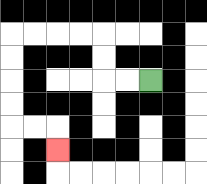{'start': '[6, 3]', 'end': '[2, 6]', 'path_directions': 'L,L,U,U,L,L,L,L,D,D,D,D,R,R,D', 'path_coordinates': '[[6, 3], [5, 3], [4, 3], [4, 2], [4, 1], [3, 1], [2, 1], [1, 1], [0, 1], [0, 2], [0, 3], [0, 4], [0, 5], [1, 5], [2, 5], [2, 6]]'}